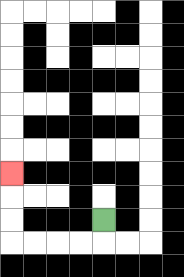{'start': '[4, 9]', 'end': '[0, 7]', 'path_directions': 'D,L,L,L,L,U,U,U', 'path_coordinates': '[[4, 9], [4, 10], [3, 10], [2, 10], [1, 10], [0, 10], [0, 9], [0, 8], [0, 7]]'}